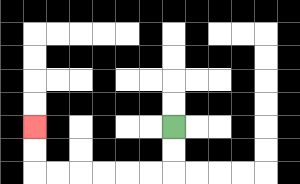{'start': '[7, 5]', 'end': '[1, 5]', 'path_directions': 'D,D,L,L,L,L,L,L,U,U', 'path_coordinates': '[[7, 5], [7, 6], [7, 7], [6, 7], [5, 7], [4, 7], [3, 7], [2, 7], [1, 7], [1, 6], [1, 5]]'}